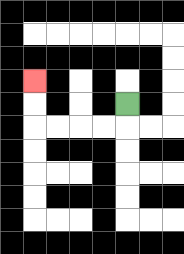{'start': '[5, 4]', 'end': '[1, 3]', 'path_directions': 'D,L,L,L,L,U,U', 'path_coordinates': '[[5, 4], [5, 5], [4, 5], [3, 5], [2, 5], [1, 5], [1, 4], [1, 3]]'}